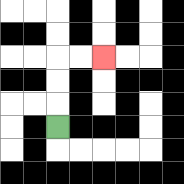{'start': '[2, 5]', 'end': '[4, 2]', 'path_directions': 'U,U,U,R,R', 'path_coordinates': '[[2, 5], [2, 4], [2, 3], [2, 2], [3, 2], [4, 2]]'}